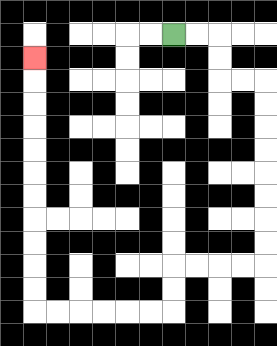{'start': '[7, 1]', 'end': '[1, 2]', 'path_directions': 'R,R,D,D,R,R,D,D,D,D,D,D,D,D,L,L,L,L,D,D,L,L,L,L,L,L,U,U,U,U,U,U,U,U,U,U,U', 'path_coordinates': '[[7, 1], [8, 1], [9, 1], [9, 2], [9, 3], [10, 3], [11, 3], [11, 4], [11, 5], [11, 6], [11, 7], [11, 8], [11, 9], [11, 10], [11, 11], [10, 11], [9, 11], [8, 11], [7, 11], [7, 12], [7, 13], [6, 13], [5, 13], [4, 13], [3, 13], [2, 13], [1, 13], [1, 12], [1, 11], [1, 10], [1, 9], [1, 8], [1, 7], [1, 6], [1, 5], [1, 4], [1, 3], [1, 2]]'}